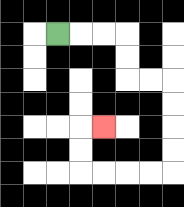{'start': '[2, 1]', 'end': '[4, 5]', 'path_directions': 'R,R,R,D,D,R,R,D,D,D,D,L,L,L,L,U,U,R', 'path_coordinates': '[[2, 1], [3, 1], [4, 1], [5, 1], [5, 2], [5, 3], [6, 3], [7, 3], [7, 4], [7, 5], [7, 6], [7, 7], [6, 7], [5, 7], [4, 7], [3, 7], [3, 6], [3, 5], [4, 5]]'}